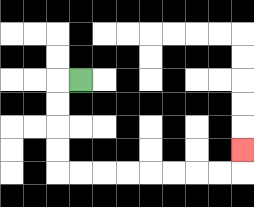{'start': '[3, 3]', 'end': '[10, 6]', 'path_directions': 'L,D,D,D,D,R,R,R,R,R,R,R,R,U', 'path_coordinates': '[[3, 3], [2, 3], [2, 4], [2, 5], [2, 6], [2, 7], [3, 7], [4, 7], [5, 7], [6, 7], [7, 7], [8, 7], [9, 7], [10, 7], [10, 6]]'}